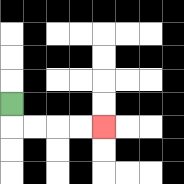{'start': '[0, 4]', 'end': '[4, 5]', 'path_directions': 'D,R,R,R,R', 'path_coordinates': '[[0, 4], [0, 5], [1, 5], [2, 5], [3, 5], [4, 5]]'}